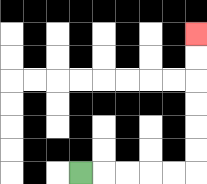{'start': '[3, 7]', 'end': '[8, 1]', 'path_directions': 'R,R,R,R,R,U,U,U,U,U,U', 'path_coordinates': '[[3, 7], [4, 7], [5, 7], [6, 7], [7, 7], [8, 7], [8, 6], [8, 5], [8, 4], [8, 3], [8, 2], [8, 1]]'}